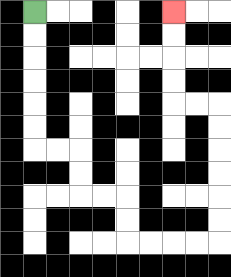{'start': '[1, 0]', 'end': '[7, 0]', 'path_directions': 'D,D,D,D,D,D,R,R,D,D,R,R,D,D,R,R,R,R,U,U,U,U,U,U,L,L,U,U,U,U', 'path_coordinates': '[[1, 0], [1, 1], [1, 2], [1, 3], [1, 4], [1, 5], [1, 6], [2, 6], [3, 6], [3, 7], [3, 8], [4, 8], [5, 8], [5, 9], [5, 10], [6, 10], [7, 10], [8, 10], [9, 10], [9, 9], [9, 8], [9, 7], [9, 6], [9, 5], [9, 4], [8, 4], [7, 4], [7, 3], [7, 2], [7, 1], [7, 0]]'}